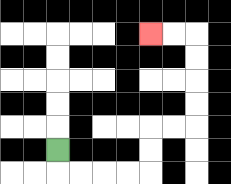{'start': '[2, 6]', 'end': '[6, 1]', 'path_directions': 'D,R,R,R,R,U,U,R,R,U,U,U,U,L,L', 'path_coordinates': '[[2, 6], [2, 7], [3, 7], [4, 7], [5, 7], [6, 7], [6, 6], [6, 5], [7, 5], [8, 5], [8, 4], [8, 3], [8, 2], [8, 1], [7, 1], [6, 1]]'}